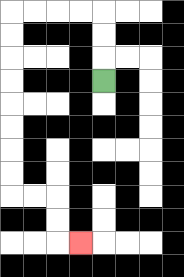{'start': '[4, 3]', 'end': '[3, 10]', 'path_directions': 'U,U,U,L,L,L,L,D,D,D,D,D,D,D,D,R,R,D,D,R', 'path_coordinates': '[[4, 3], [4, 2], [4, 1], [4, 0], [3, 0], [2, 0], [1, 0], [0, 0], [0, 1], [0, 2], [0, 3], [0, 4], [0, 5], [0, 6], [0, 7], [0, 8], [1, 8], [2, 8], [2, 9], [2, 10], [3, 10]]'}